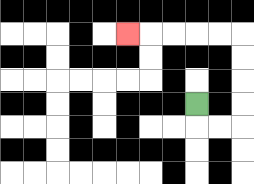{'start': '[8, 4]', 'end': '[5, 1]', 'path_directions': 'D,R,R,U,U,U,U,L,L,L,L,L', 'path_coordinates': '[[8, 4], [8, 5], [9, 5], [10, 5], [10, 4], [10, 3], [10, 2], [10, 1], [9, 1], [8, 1], [7, 1], [6, 1], [5, 1]]'}